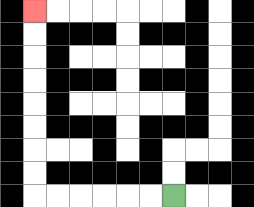{'start': '[7, 8]', 'end': '[1, 0]', 'path_directions': 'L,L,L,L,L,L,U,U,U,U,U,U,U,U', 'path_coordinates': '[[7, 8], [6, 8], [5, 8], [4, 8], [3, 8], [2, 8], [1, 8], [1, 7], [1, 6], [1, 5], [1, 4], [1, 3], [1, 2], [1, 1], [1, 0]]'}